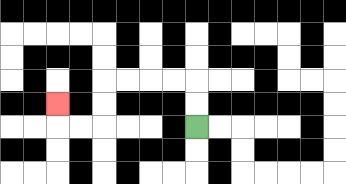{'start': '[8, 5]', 'end': '[2, 4]', 'path_directions': 'U,U,L,L,L,L,D,D,L,L,U', 'path_coordinates': '[[8, 5], [8, 4], [8, 3], [7, 3], [6, 3], [5, 3], [4, 3], [4, 4], [4, 5], [3, 5], [2, 5], [2, 4]]'}